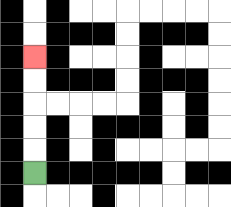{'start': '[1, 7]', 'end': '[1, 2]', 'path_directions': 'U,U,U,U,U', 'path_coordinates': '[[1, 7], [1, 6], [1, 5], [1, 4], [1, 3], [1, 2]]'}